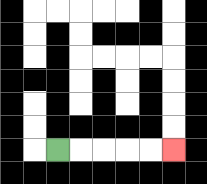{'start': '[2, 6]', 'end': '[7, 6]', 'path_directions': 'R,R,R,R,R', 'path_coordinates': '[[2, 6], [3, 6], [4, 6], [5, 6], [6, 6], [7, 6]]'}